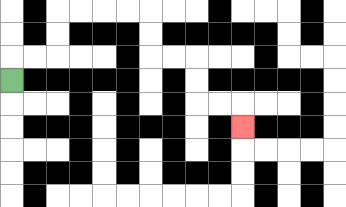{'start': '[0, 3]', 'end': '[10, 5]', 'path_directions': 'U,R,R,U,U,R,R,R,R,D,D,R,R,D,D,R,R,D', 'path_coordinates': '[[0, 3], [0, 2], [1, 2], [2, 2], [2, 1], [2, 0], [3, 0], [4, 0], [5, 0], [6, 0], [6, 1], [6, 2], [7, 2], [8, 2], [8, 3], [8, 4], [9, 4], [10, 4], [10, 5]]'}